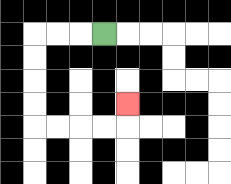{'start': '[4, 1]', 'end': '[5, 4]', 'path_directions': 'L,L,L,D,D,D,D,R,R,R,R,U', 'path_coordinates': '[[4, 1], [3, 1], [2, 1], [1, 1], [1, 2], [1, 3], [1, 4], [1, 5], [2, 5], [3, 5], [4, 5], [5, 5], [5, 4]]'}